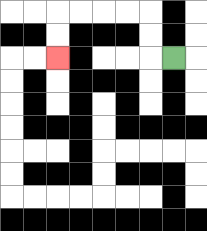{'start': '[7, 2]', 'end': '[2, 2]', 'path_directions': 'L,U,U,L,L,L,L,D,D', 'path_coordinates': '[[7, 2], [6, 2], [6, 1], [6, 0], [5, 0], [4, 0], [3, 0], [2, 0], [2, 1], [2, 2]]'}